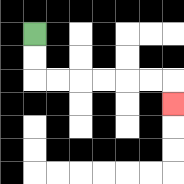{'start': '[1, 1]', 'end': '[7, 4]', 'path_directions': 'D,D,R,R,R,R,R,R,D', 'path_coordinates': '[[1, 1], [1, 2], [1, 3], [2, 3], [3, 3], [4, 3], [5, 3], [6, 3], [7, 3], [7, 4]]'}